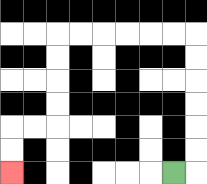{'start': '[7, 7]', 'end': '[0, 7]', 'path_directions': 'R,U,U,U,U,U,U,L,L,L,L,L,L,D,D,D,D,L,L,D,D', 'path_coordinates': '[[7, 7], [8, 7], [8, 6], [8, 5], [8, 4], [8, 3], [8, 2], [8, 1], [7, 1], [6, 1], [5, 1], [4, 1], [3, 1], [2, 1], [2, 2], [2, 3], [2, 4], [2, 5], [1, 5], [0, 5], [0, 6], [0, 7]]'}